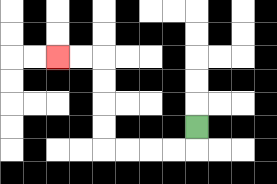{'start': '[8, 5]', 'end': '[2, 2]', 'path_directions': 'D,L,L,L,L,U,U,U,U,L,L', 'path_coordinates': '[[8, 5], [8, 6], [7, 6], [6, 6], [5, 6], [4, 6], [4, 5], [4, 4], [4, 3], [4, 2], [3, 2], [2, 2]]'}